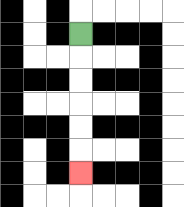{'start': '[3, 1]', 'end': '[3, 7]', 'path_directions': 'D,D,D,D,D,D', 'path_coordinates': '[[3, 1], [3, 2], [3, 3], [3, 4], [3, 5], [3, 6], [3, 7]]'}